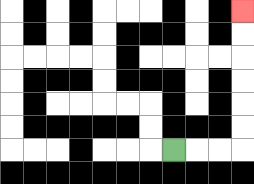{'start': '[7, 6]', 'end': '[10, 0]', 'path_directions': 'R,R,R,U,U,U,U,U,U', 'path_coordinates': '[[7, 6], [8, 6], [9, 6], [10, 6], [10, 5], [10, 4], [10, 3], [10, 2], [10, 1], [10, 0]]'}